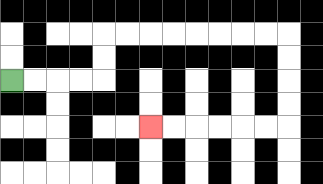{'start': '[0, 3]', 'end': '[6, 5]', 'path_directions': 'R,R,R,R,U,U,R,R,R,R,R,R,R,R,D,D,D,D,L,L,L,L,L,L', 'path_coordinates': '[[0, 3], [1, 3], [2, 3], [3, 3], [4, 3], [4, 2], [4, 1], [5, 1], [6, 1], [7, 1], [8, 1], [9, 1], [10, 1], [11, 1], [12, 1], [12, 2], [12, 3], [12, 4], [12, 5], [11, 5], [10, 5], [9, 5], [8, 5], [7, 5], [6, 5]]'}